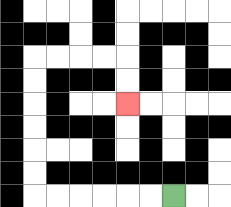{'start': '[7, 8]', 'end': '[5, 4]', 'path_directions': 'L,L,L,L,L,L,U,U,U,U,U,U,R,R,R,R,D,D', 'path_coordinates': '[[7, 8], [6, 8], [5, 8], [4, 8], [3, 8], [2, 8], [1, 8], [1, 7], [1, 6], [1, 5], [1, 4], [1, 3], [1, 2], [2, 2], [3, 2], [4, 2], [5, 2], [5, 3], [5, 4]]'}